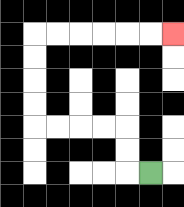{'start': '[6, 7]', 'end': '[7, 1]', 'path_directions': 'L,U,U,L,L,L,L,U,U,U,U,R,R,R,R,R,R', 'path_coordinates': '[[6, 7], [5, 7], [5, 6], [5, 5], [4, 5], [3, 5], [2, 5], [1, 5], [1, 4], [1, 3], [1, 2], [1, 1], [2, 1], [3, 1], [4, 1], [5, 1], [6, 1], [7, 1]]'}